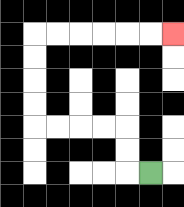{'start': '[6, 7]', 'end': '[7, 1]', 'path_directions': 'L,U,U,L,L,L,L,U,U,U,U,R,R,R,R,R,R', 'path_coordinates': '[[6, 7], [5, 7], [5, 6], [5, 5], [4, 5], [3, 5], [2, 5], [1, 5], [1, 4], [1, 3], [1, 2], [1, 1], [2, 1], [3, 1], [4, 1], [5, 1], [6, 1], [7, 1]]'}